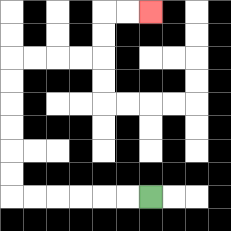{'start': '[6, 8]', 'end': '[6, 0]', 'path_directions': 'L,L,L,L,L,L,U,U,U,U,U,U,R,R,R,R,U,U,R,R', 'path_coordinates': '[[6, 8], [5, 8], [4, 8], [3, 8], [2, 8], [1, 8], [0, 8], [0, 7], [0, 6], [0, 5], [0, 4], [0, 3], [0, 2], [1, 2], [2, 2], [3, 2], [4, 2], [4, 1], [4, 0], [5, 0], [6, 0]]'}